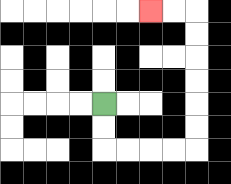{'start': '[4, 4]', 'end': '[6, 0]', 'path_directions': 'D,D,R,R,R,R,U,U,U,U,U,U,L,L', 'path_coordinates': '[[4, 4], [4, 5], [4, 6], [5, 6], [6, 6], [7, 6], [8, 6], [8, 5], [8, 4], [8, 3], [8, 2], [8, 1], [8, 0], [7, 0], [6, 0]]'}